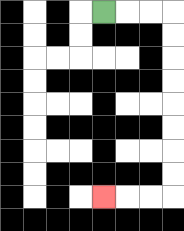{'start': '[4, 0]', 'end': '[4, 8]', 'path_directions': 'R,R,R,D,D,D,D,D,D,D,D,L,L,L', 'path_coordinates': '[[4, 0], [5, 0], [6, 0], [7, 0], [7, 1], [7, 2], [7, 3], [7, 4], [7, 5], [7, 6], [7, 7], [7, 8], [6, 8], [5, 8], [4, 8]]'}